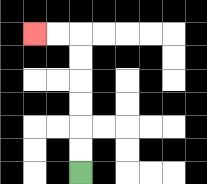{'start': '[3, 7]', 'end': '[1, 1]', 'path_directions': 'U,U,U,U,U,U,L,L', 'path_coordinates': '[[3, 7], [3, 6], [3, 5], [3, 4], [3, 3], [3, 2], [3, 1], [2, 1], [1, 1]]'}